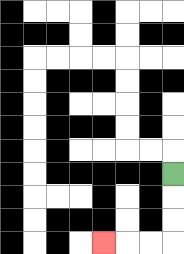{'start': '[7, 7]', 'end': '[4, 10]', 'path_directions': 'D,D,D,L,L,L', 'path_coordinates': '[[7, 7], [7, 8], [7, 9], [7, 10], [6, 10], [5, 10], [4, 10]]'}